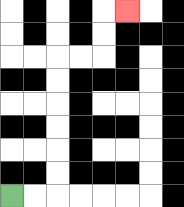{'start': '[0, 8]', 'end': '[5, 0]', 'path_directions': 'R,R,U,U,U,U,U,U,R,R,U,U,R', 'path_coordinates': '[[0, 8], [1, 8], [2, 8], [2, 7], [2, 6], [2, 5], [2, 4], [2, 3], [2, 2], [3, 2], [4, 2], [4, 1], [4, 0], [5, 0]]'}